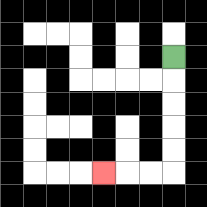{'start': '[7, 2]', 'end': '[4, 7]', 'path_directions': 'D,D,D,D,D,L,L,L', 'path_coordinates': '[[7, 2], [7, 3], [7, 4], [7, 5], [7, 6], [7, 7], [6, 7], [5, 7], [4, 7]]'}